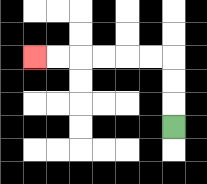{'start': '[7, 5]', 'end': '[1, 2]', 'path_directions': 'U,U,U,L,L,L,L,L,L', 'path_coordinates': '[[7, 5], [7, 4], [7, 3], [7, 2], [6, 2], [5, 2], [4, 2], [3, 2], [2, 2], [1, 2]]'}